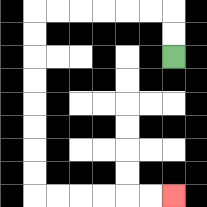{'start': '[7, 2]', 'end': '[7, 8]', 'path_directions': 'U,U,L,L,L,L,L,L,D,D,D,D,D,D,D,D,R,R,R,R,R,R', 'path_coordinates': '[[7, 2], [7, 1], [7, 0], [6, 0], [5, 0], [4, 0], [3, 0], [2, 0], [1, 0], [1, 1], [1, 2], [1, 3], [1, 4], [1, 5], [1, 6], [1, 7], [1, 8], [2, 8], [3, 8], [4, 8], [5, 8], [6, 8], [7, 8]]'}